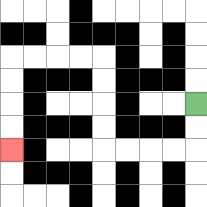{'start': '[8, 4]', 'end': '[0, 6]', 'path_directions': 'D,D,L,L,L,L,U,U,U,U,L,L,L,L,D,D,D,D', 'path_coordinates': '[[8, 4], [8, 5], [8, 6], [7, 6], [6, 6], [5, 6], [4, 6], [4, 5], [4, 4], [4, 3], [4, 2], [3, 2], [2, 2], [1, 2], [0, 2], [0, 3], [0, 4], [0, 5], [0, 6]]'}